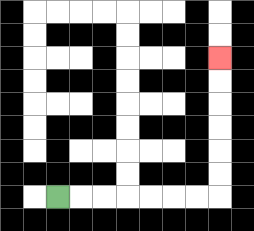{'start': '[2, 8]', 'end': '[9, 2]', 'path_directions': 'R,R,R,R,R,R,R,U,U,U,U,U,U', 'path_coordinates': '[[2, 8], [3, 8], [4, 8], [5, 8], [6, 8], [7, 8], [8, 8], [9, 8], [9, 7], [9, 6], [9, 5], [9, 4], [9, 3], [9, 2]]'}